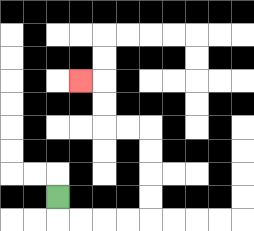{'start': '[2, 8]', 'end': '[3, 3]', 'path_directions': 'D,R,R,R,R,U,U,U,U,L,L,U,U,L', 'path_coordinates': '[[2, 8], [2, 9], [3, 9], [4, 9], [5, 9], [6, 9], [6, 8], [6, 7], [6, 6], [6, 5], [5, 5], [4, 5], [4, 4], [4, 3], [3, 3]]'}